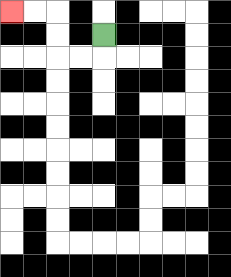{'start': '[4, 1]', 'end': '[0, 0]', 'path_directions': 'D,L,L,U,U,L,L', 'path_coordinates': '[[4, 1], [4, 2], [3, 2], [2, 2], [2, 1], [2, 0], [1, 0], [0, 0]]'}